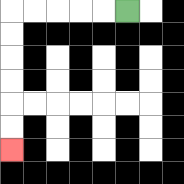{'start': '[5, 0]', 'end': '[0, 6]', 'path_directions': 'L,L,L,L,L,D,D,D,D,D,D', 'path_coordinates': '[[5, 0], [4, 0], [3, 0], [2, 0], [1, 0], [0, 0], [0, 1], [0, 2], [0, 3], [0, 4], [0, 5], [0, 6]]'}